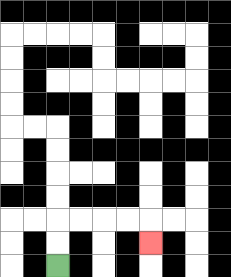{'start': '[2, 11]', 'end': '[6, 10]', 'path_directions': 'U,U,R,R,R,R,D', 'path_coordinates': '[[2, 11], [2, 10], [2, 9], [3, 9], [4, 9], [5, 9], [6, 9], [6, 10]]'}